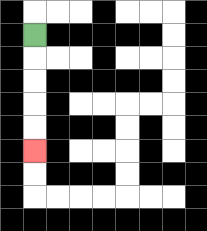{'start': '[1, 1]', 'end': '[1, 6]', 'path_directions': 'D,D,D,D,D', 'path_coordinates': '[[1, 1], [1, 2], [1, 3], [1, 4], [1, 5], [1, 6]]'}